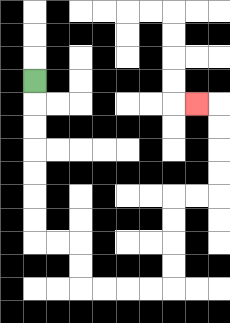{'start': '[1, 3]', 'end': '[8, 4]', 'path_directions': 'D,D,D,D,D,D,D,R,R,D,D,R,R,R,R,U,U,U,U,R,R,U,U,U,U,L', 'path_coordinates': '[[1, 3], [1, 4], [1, 5], [1, 6], [1, 7], [1, 8], [1, 9], [1, 10], [2, 10], [3, 10], [3, 11], [3, 12], [4, 12], [5, 12], [6, 12], [7, 12], [7, 11], [7, 10], [7, 9], [7, 8], [8, 8], [9, 8], [9, 7], [9, 6], [9, 5], [9, 4], [8, 4]]'}